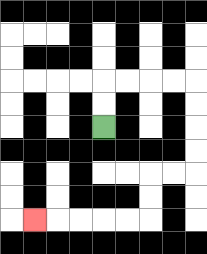{'start': '[4, 5]', 'end': '[1, 9]', 'path_directions': 'U,U,R,R,R,R,D,D,D,D,L,L,D,D,L,L,L,L,L', 'path_coordinates': '[[4, 5], [4, 4], [4, 3], [5, 3], [6, 3], [7, 3], [8, 3], [8, 4], [8, 5], [8, 6], [8, 7], [7, 7], [6, 7], [6, 8], [6, 9], [5, 9], [4, 9], [3, 9], [2, 9], [1, 9]]'}